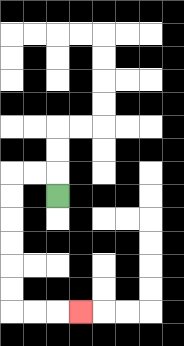{'start': '[2, 8]', 'end': '[3, 13]', 'path_directions': 'U,L,L,D,D,D,D,D,D,R,R,R', 'path_coordinates': '[[2, 8], [2, 7], [1, 7], [0, 7], [0, 8], [0, 9], [0, 10], [0, 11], [0, 12], [0, 13], [1, 13], [2, 13], [3, 13]]'}